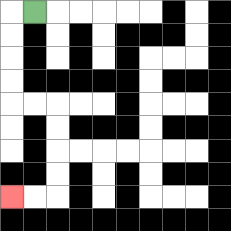{'start': '[1, 0]', 'end': '[0, 8]', 'path_directions': 'L,D,D,D,D,R,R,D,D,D,D,L,L', 'path_coordinates': '[[1, 0], [0, 0], [0, 1], [0, 2], [0, 3], [0, 4], [1, 4], [2, 4], [2, 5], [2, 6], [2, 7], [2, 8], [1, 8], [0, 8]]'}